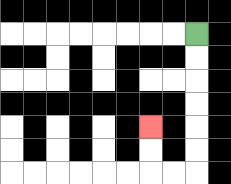{'start': '[8, 1]', 'end': '[6, 5]', 'path_directions': 'D,D,D,D,D,D,L,L,U,U', 'path_coordinates': '[[8, 1], [8, 2], [8, 3], [8, 4], [8, 5], [8, 6], [8, 7], [7, 7], [6, 7], [6, 6], [6, 5]]'}